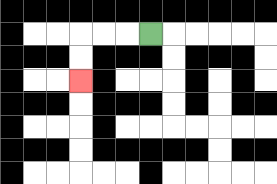{'start': '[6, 1]', 'end': '[3, 3]', 'path_directions': 'L,L,L,D,D', 'path_coordinates': '[[6, 1], [5, 1], [4, 1], [3, 1], [3, 2], [3, 3]]'}